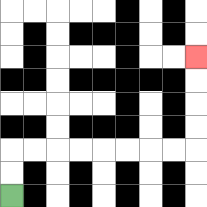{'start': '[0, 8]', 'end': '[8, 2]', 'path_directions': 'U,U,R,R,R,R,R,R,R,R,U,U,U,U', 'path_coordinates': '[[0, 8], [0, 7], [0, 6], [1, 6], [2, 6], [3, 6], [4, 6], [5, 6], [6, 6], [7, 6], [8, 6], [8, 5], [8, 4], [8, 3], [8, 2]]'}